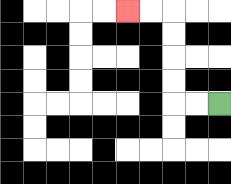{'start': '[9, 4]', 'end': '[5, 0]', 'path_directions': 'L,L,U,U,U,U,L,L', 'path_coordinates': '[[9, 4], [8, 4], [7, 4], [7, 3], [7, 2], [7, 1], [7, 0], [6, 0], [5, 0]]'}